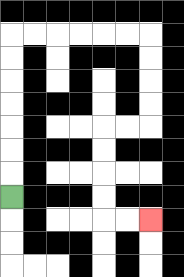{'start': '[0, 8]', 'end': '[6, 9]', 'path_directions': 'U,U,U,U,U,U,U,R,R,R,R,R,R,D,D,D,D,L,L,D,D,D,D,R,R', 'path_coordinates': '[[0, 8], [0, 7], [0, 6], [0, 5], [0, 4], [0, 3], [0, 2], [0, 1], [1, 1], [2, 1], [3, 1], [4, 1], [5, 1], [6, 1], [6, 2], [6, 3], [6, 4], [6, 5], [5, 5], [4, 5], [4, 6], [4, 7], [4, 8], [4, 9], [5, 9], [6, 9]]'}